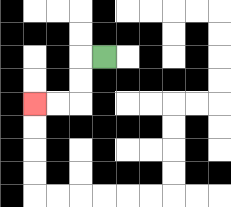{'start': '[4, 2]', 'end': '[1, 4]', 'path_directions': 'L,D,D,L,L', 'path_coordinates': '[[4, 2], [3, 2], [3, 3], [3, 4], [2, 4], [1, 4]]'}